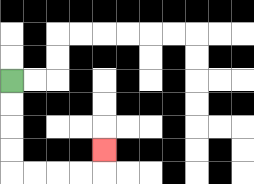{'start': '[0, 3]', 'end': '[4, 6]', 'path_directions': 'D,D,D,D,R,R,R,R,U', 'path_coordinates': '[[0, 3], [0, 4], [0, 5], [0, 6], [0, 7], [1, 7], [2, 7], [3, 7], [4, 7], [4, 6]]'}